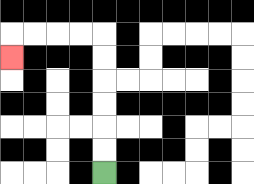{'start': '[4, 7]', 'end': '[0, 2]', 'path_directions': 'U,U,U,U,U,U,L,L,L,L,D', 'path_coordinates': '[[4, 7], [4, 6], [4, 5], [4, 4], [4, 3], [4, 2], [4, 1], [3, 1], [2, 1], [1, 1], [0, 1], [0, 2]]'}